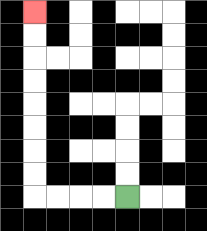{'start': '[5, 8]', 'end': '[1, 0]', 'path_directions': 'L,L,L,L,U,U,U,U,U,U,U,U', 'path_coordinates': '[[5, 8], [4, 8], [3, 8], [2, 8], [1, 8], [1, 7], [1, 6], [1, 5], [1, 4], [1, 3], [1, 2], [1, 1], [1, 0]]'}